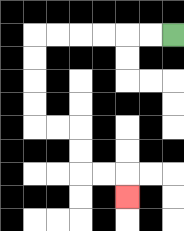{'start': '[7, 1]', 'end': '[5, 8]', 'path_directions': 'L,L,L,L,L,L,D,D,D,D,R,R,D,D,R,R,D', 'path_coordinates': '[[7, 1], [6, 1], [5, 1], [4, 1], [3, 1], [2, 1], [1, 1], [1, 2], [1, 3], [1, 4], [1, 5], [2, 5], [3, 5], [3, 6], [3, 7], [4, 7], [5, 7], [5, 8]]'}